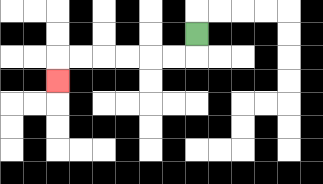{'start': '[8, 1]', 'end': '[2, 3]', 'path_directions': 'D,L,L,L,L,L,L,D', 'path_coordinates': '[[8, 1], [8, 2], [7, 2], [6, 2], [5, 2], [4, 2], [3, 2], [2, 2], [2, 3]]'}